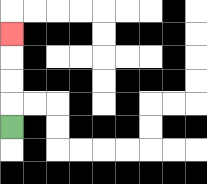{'start': '[0, 5]', 'end': '[0, 1]', 'path_directions': 'U,U,U,U', 'path_coordinates': '[[0, 5], [0, 4], [0, 3], [0, 2], [0, 1]]'}